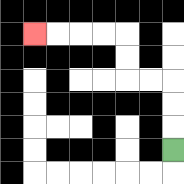{'start': '[7, 6]', 'end': '[1, 1]', 'path_directions': 'U,U,U,L,L,U,U,L,L,L,L', 'path_coordinates': '[[7, 6], [7, 5], [7, 4], [7, 3], [6, 3], [5, 3], [5, 2], [5, 1], [4, 1], [3, 1], [2, 1], [1, 1]]'}